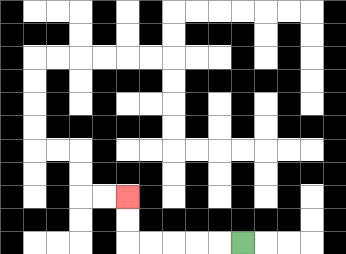{'start': '[10, 10]', 'end': '[5, 8]', 'path_directions': 'L,L,L,L,L,U,U', 'path_coordinates': '[[10, 10], [9, 10], [8, 10], [7, 10], [6, 10], [5, 10], [5, 9], [5, 8]]'}